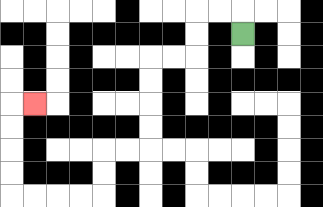{'start': '[10, 1]', 'end': '[1, 4]', 'path_directions': 'U,L,L,D,D,L,L,D,D,D,D,L,L,D,D,L,L,L,L,U,U,U,U,R', 'path_coordinates': '[[10, 1], [10, 0], [9, 0], [8, 0], [8, 1], [8, 2], [7, 2], [6, 2], [6, 3], [6, 4], [6, 5], [6, 6], [5, 6], [4, 6], [4, 7], [4, 8], [3, 8], [2, 8], [1, 8], [0, 8], [0, 7], [0, 6], [0, 5], [0, 4], [1, 4]]'}